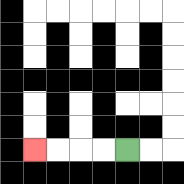{'start': '[5, 6]', 'end': '[1, 6]', 'path_directions': 'L,L,L,L', 'path_coordinates': '[[5, 6], [4, 6], [3, 6], [2, 6], [1, 6]]'}